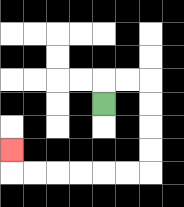{'start': '[4, 4]', 'end': '[0, 6]', 'path_directions': 'U,R,R,D,D,D,D,L,L,L,L,L,L,U', 'path_coordinates': '[[4, 4], [4, 3], [5, 3], [6, 3], [6, 4], [6, 5], [6, 6], [6, 7], [5, 7], [4, 7], [3, 7], [2, 7], [1, 7], [0, 7], [0, 6]]'}